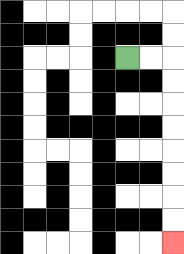{'start': '[5, 2]', 'end': '[7, 10]', 'path_directions': 'R,R,D,D,D,D,D,D,D,D', 'path_coordinates': '[[5, 2], [6, 2], [7, 2], [7, 3], [7, 4], [7, 5], [7, 6], [7, 7], [7, 8], [7, 9], [7, 10]]'}